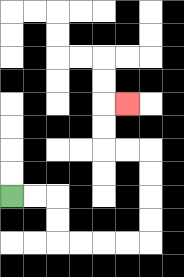{'start': '[0, 8]', 'end': '[5, 4]', 'path_directions': 'R,R,D,D,R,R,R,R,U,U,U,U,L,L,U,U,R', 'path_coordinates': '[[0, 8], [1, 8], [2, 8], [2, 9], [2, 10], [3, 10], [4, 10], [5, 10], [6, 10], [6, 9], [6, 8], [6, 7], [6, 6], [5, 6], [4, 6], [4, 5], [4, 4], [5, 4]]'}